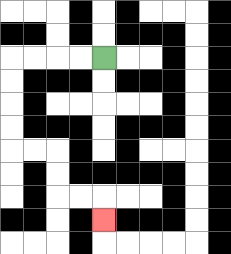{'start': '[4, 2]', 'end': '[4, 9]', 'path_directions': 'L,L,L,L,D,D,D,D,R,R,D,D,R,R,D', 'path_coordinates': '[[4, 2], [3, 2], [2, 2], [1, 2], [0, 2], [0, 3], [0, 4], [0, 5], [0, 6], [1, 6], [2, 6], [2, 7], [2, 8], [3, 8], [4, 8], [4, 9]]'}